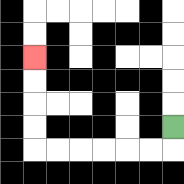{'start': '[7, 5]', 'end': '[1, 2]', 'path_directions': 'D,L,L,L,L,L,L,U,U,U,U', 'path_coordinates': '[[7, 5], [7, 6], [6, 6], [5, 6], [4, 6], [3, 6], [2, 6], [1, 6], [1, 5], [1, 4], [1, 3], [1, 2]]'}